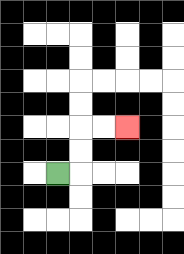{'start': '[2, 7]', 'end': '[5, 5]', 'path_directions': 'R,U,U,R,R', 'path_coordinates': '[[2, 7], [3, 7], [3, 6], [3, 5], [4, 5], [5, 5]]'}